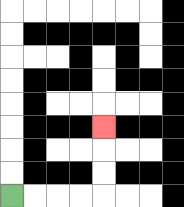{'start': '[0, 8]', 'end': '[4, 5]', 'path_directions': 'R,R,R,R,U,U,U', 'path_coordinates': '[[0, 8], [1, 8], [2, 8], [3, 8], [4, 8], [4, 7], [4, 6], [4, 5]]'}